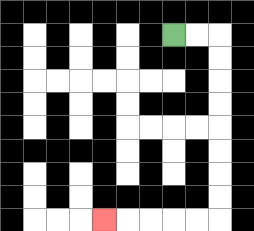{'start': '[7, 1]', 'end': '[4, 9]', 'path_directions': 'R,R,D,D,D,D,D,D,D,D,L,L,L,L,L', 'path_coordinates': '[[7, 1], [8, 1], [9, 1], [9, 2], [9, 3], [9, 4], [9, 5], [9, 6], [9, 7], [9, 8], [9, 9], [8, 9], [7, 9], [6, 9], [5, 9], [4, 9]]'}